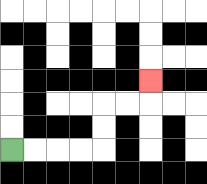{'start': '[0, 6]', 'end': '[6, 3]', 'path_directions': 'R,R,R,R,U,U,R,R,U', 'path_coordinates': '[[0, 6], [1, 6], [2, 6], [3, 6], [4, 6], [4, 5], [4, 4], [5, 4], [6, 4], [6, 3]]'}